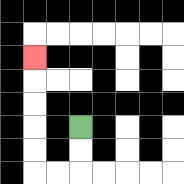{'start': '[3, 5]', 'end': '[1, 2]', 'path_directions': 'D,D,L,L,U,U,U,U,U', 'path_coordinates': '[[3, 5], [3, 6], [3, 7], [2, 7], [1, 7], [1, 6], [1, 5], [1, 4], [1, 3], [1, 2]]'}